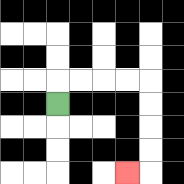{'start': '[2, 4]', 'end': '[5, 7]', 'path_directions': 'U,R,R,R,R,D,D,D,D,L', 'path_coordinates': '[[2, 4], [2, 3], [3, 3], [4, 3], [5, 3], [6, 3], [6, 4], [6, 5], [6, 6], [6, 7], [5, 7]]'}